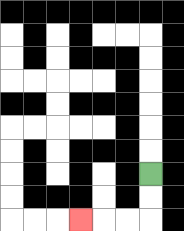{'start': '[6, 7]', 'end': '[3, 9]', 'path_directions': 'D,D,L,L,L', 'path_coordinates': '[[6, 7], [6, 8], [6, 9], [5, 9], [4, 9], [3, 9]]'}